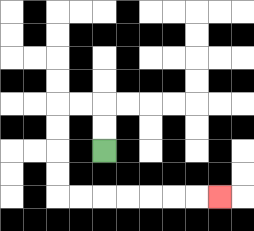{'start': '[4, 6]', 'end': '[9, 8]', 'path_directions': 'U,U,L,L,D,D,D,D,R,R,R,R,R,R,R', 'path_coordinates': '[[4, 6], [4, 5], [4, 4], [3, 4], [2, 4], [2, 5], [2, 6], [2, 7], [2, 8], [3, 8], [4, 8], [5, 8], [6, 8], [7, 8], [8, 8], [9, 8]]'}